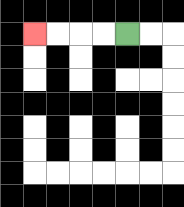{'start': '[5, 1]', 'end': '[1, 1]', 'path_directions': 'L,L,L,L', 'path_coordinates': '[[5, 1], [4, 1], [3, 1], [2, 1], [1, 1]]'}